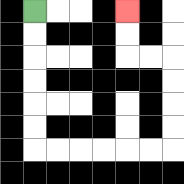{'start': '[1, 0]', 'end': '[5, 0]', 'path_directions': 'D,D,D,D,D,D,R,R,R,R,R,R,U,U,U,U,L,L,U,U', 'path_coordinates': '[[1, 0], [1, 1], [1, 2], [1, 3], [1, 4], [1, 5], [1, 6], [2, 6], [3, 6], [4, 6], [5, 6], [6, 6], [7, 6], [7, 5], [7, 4], [7, 3], [7, 2], [6, 2], [5, 2], [5, 1], [5, 0]]'}